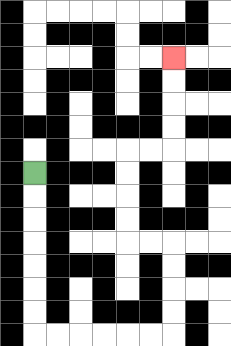{'start': '[1, 7]', 'end': '[7, 2]', 'path_directions': 'D,D,D,D,D,D,D,R,R,R,R,R,R,U,U,U,U,L,L,U,U,U,U,R,R,U,U,U,U', 'path_coordinates': '[[1, 7], [1, 8], [1, 9], [1, 10], [1, 11], [1, 12], [1, 13], [1, 14], [2, 14], [3, 14], [4, 14], [5, 14], [6, 14], [7, 14], [7, 13], [7, 12], [7, 11], [7, 10], [6, 10], [5, 10], [5, 9], [5, 8], [5, 7], [5, 6], [6, 6], [7, 6], [7, 5], [7, 4], [7, 3], [7, 2]]'}